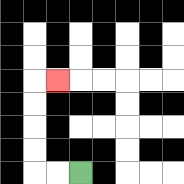{'start': '[3, 7]', 'end': '[2, 3]', 'path_directions': 'L,L,U,U,U,U,R', 'path_coordinates': '[[3, 7], [2, 7], [1, 7], [1, 6], [1, 5], [1, 4], [1, 3], [2, 3]]'}